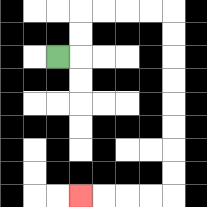{'start': '[2, 2]', 'end': '[3, 8]', 'path_directions': 'R,U,U,R,R,R,R,D,D,D,D,D,D,D,D,L,L,L,L', 'path_coordinates': '[[2, 2], [3, 2], [3, 1], [3, 0], [4, 0], [5, 0], [6, 0], [7, 0], [7, 1], [7, 2], [7, 3], [7, 4], [7, 5], [7, 6], [7, 7], [7, 8], [6, 8], [5, 8], [4, 8], [3, 8]]'}